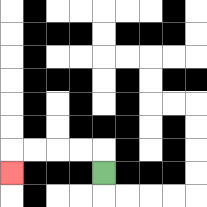{'start': '[4, 7]', 'end': '[0, 7]', 'path_directions': 'U,L,L,L,L,D', 'path_coordinates': '[[4, 7], [4, 6], [3, 6], [2, 6], [1, 6], [0, 6], [0, 7]]'}